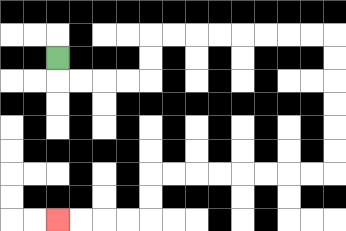{'start': '[2, 2]', 'end': '[2, 9]', 'path_directions': 'D,R,R,R,R,U,U,R,R,R,R,R,R,R,R,D,D,D,D,D,D,L,L,L,L,L,L,L,L,D,D,L,L,L,L', 'path_coordinates': '[[2, 2], [2, 3], [3, 3], [4, 3], [5, 3], [6, 3], [6, 2], [6, 1], [7, 1], [8, 1], [9, 1], [10, 1], [11, 1], [12, 1], [13, 1], [14, 1], [14, 2], [14, 3], [14, 4], [14, 5], [14, 6], [14, 7], [13, 7], [12, 7], [11, 7], [10, 7], [9, 7], [8, 7], [7, 7], [6, 7], [6, 8], [6, 9], [5, 9], [4, 9], [3, 9], [2, 9]]'}